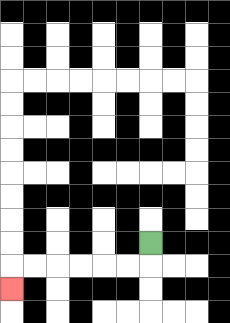{'start': '[6, 10]', 'end': '[0, 12]', 'path_directions': 'D,L,L,L,L,L,L,D', 'path_coordinates': '[[6, 10], [6, 11], [5, 11], [4, 11], [3, 11], [2, 11], [1, 11], [0, 11], [0, 12]]'}